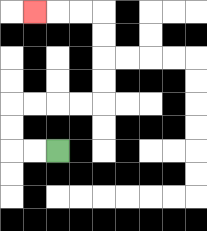{'start': '[2, 6]', 'end': '[1, 0]', 'path_directions': 'L,L,U,U,R,R,R,R,U,U,U,U,L,L,L', 'path_coordinates': '[[2, 6], [1, 6], [0, 6], [0, 5], [0, 4], [1, 4], [2, 4], [3, 4], [4, 4], [4, 3], [4, 2], [4, 1], [4, 0], [3, 0], [2, 0], [1, 0]]'}